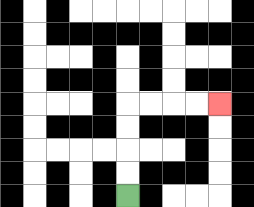{'start': '[5, 8]', 'end': '[9, 4]', 'path_directions': 'U,U,U,U,R,R,R,R', 'path_coordinates': '[[5, 8], [5, 7], [5, 6], [5, 5], [5, 4], [6, 4], [7, 4], [8, 4], [9, 4]]'}